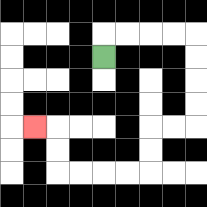{'start': '[4, 2]', 'end': '[1, 5]', 'path_directions': 'U,R,R,R,R,D,D,D,D,L,L,D,D,L,L,L,L,U,U,L', 'path_coordinates': '[[4, 2], [4, 1], [5, 1], [6, 1], [7, 1], [8, 1], [8, 2], [8, 3], [8, 4], [8, 5], [7, 5], [6, 5], [6, 6], [6, 7], [5, 7], [4, 7], [3, 7], [2, 7], [2, 6], [2, 5], [1, 5]]'}